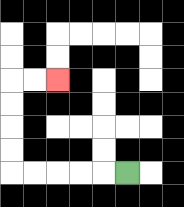{'start': '[5, 7]', 'end': '[2, 3]', 'path_directions': 'L,L,L,L,L,U,U,U,U,R,R', 'path_coordinates': '[[5, 7], [4, 7], [3, 7], [2, 7], [1, 7], [0, 7], [0, 6], [0, 5], [0, 4], [0, 3], [1, 3], [2, 3]]'}